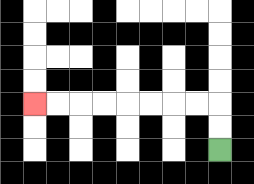{'start': '[9, 6]', 'end': '[1, 4]', 'path_directions': 'U,U,L,L,L,L,L,L,L,L', 'path_coordinates': '[[9, 6], [9, 5], [9, 4], [8, 4], [7, 4], [6, 4], [5, 4], [4, 4], [3, 4], [2, 4], [1, 4]]'}